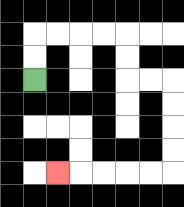{'start': '[1, 3]', 'end': '[2, 7]', 'path_directions': 'U,U,R,R,R,R,D,D,R,R,D,D,D,D,L,L,L,L,L', 'path_coordinates': '[[1, 3], [1, 2], [1, 1], [2, 1], [3, 1], [4, 1], [5, 1], [5, 2], [5, 3], [6, 3], [7, 3], [7, 4], [7, 5], [7, 6], [7, 7], [6, 7], [5, 7], [4, 7], [3, 7], [2, 7]]'}